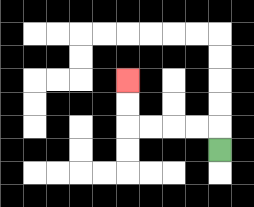{'start': '[9, 6]', 'end': '[5, 3]', 'path_directions': 'U,L,L,L,L,U,U', 'path_coordinates': '[[9, 6], [9, 5], [8, 5], [7, 5], [6, 5], [5, 5], [5, 4], [5, 3]]'}